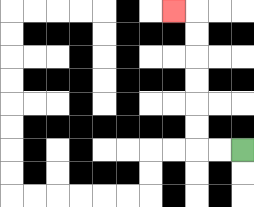{'start': '[10, 6]', 'end': '[7, 0]', 'path_directions': 'L,L,U,U,U,U,U,U,L', 'path_coordinates': '[[10, 6], [9, 6], [8, 6], [8, 5], [8, 4], [8, 3], [8, 2], [8, 1], [8, 0], [7, 0]]'}